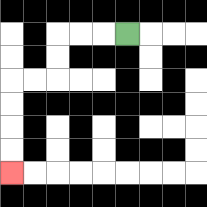{'start': '[5, 1]', 'end': '[0, 7]', 'path_directions': 'L,L,L,D,D,L,L,D,D,D,D', 'path_coordinates': '[[5, 1], [4, 1], [3, 1], [2, 1], [2, 2], [2, 3], [1, 3], [0, 3], [0, 4], [0, 5], [0, 6], [0, 7]]'}